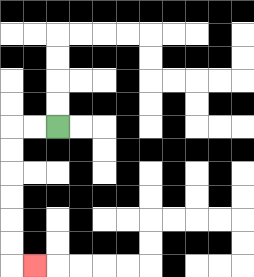{'start': '[2, 5]', 'end': '[1, 11]', 'path_directions': 'L,L,D,D,D,D,D,D,R', 'path_coordinates': '[[2, 5], [1, 5], [0, 5], [0, 6], [0, 7], [0, 8], [0, 9], [0, 10], [0, 11], [1, 11]]'}